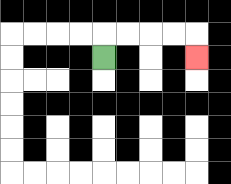{'start': '[4, 2]', 'end': '[8, 2]', 'path_directions': 'U,R,R,R,R,D', 'path_coordinates': '[[4, 2], [4, 1], [5, 1], [6, 1], [7, 1], [8, 1], [8, 2]]'}